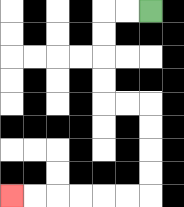{'start': '[6, 0]', 'end': '[0, 8]', 'path_directions': 'L,L,D,D,D,D,R,R,D,D,D,D,L,L,L,L,L,L', 'path_coordinates': '[[6, 0], [5, 0], [4, 0], [4, 1], [4, 2], [4, 3], [4, 4], [5, 4], [6, 4], [6, 5], [6, 6], [6, 7], [6, 8], [5, 8], [4, 8], [3, 8], [2, 8], [1, 8], [0, 8]]'}